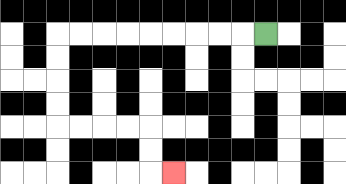{'start': '[11, 1]', 'end': '[7, 7]', 'path_directions': 'L,L,L,L,L,L,L,L,L,D,D,D,D,R,R,R,R,D,D,R', 'path_coordinates': '[[11, 1], [10, 1], [9, 1], [8, 1], [7, 1], [6, 1], [5, 1], [4, 1], [3, 1], [2, 1], [2, 2], [2, 3], [2, 4], [2, 5], [3, 5], [4, 5], [5, 5], [6, 5], [6, 6], [6, 7], [7, 7]]'}